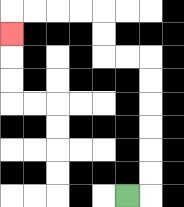{'start': '[5, 8]', 'end': '[0, 1]', 'path_directions': 'R,U,U,U,U,U,U,L,L,U,U,L,L,L,L,D', 'path_coordinates': '[[5, 8], [6, 8], [6, 7], [6, 6], [6, 5], [6, 4], [6, 3], [6, 2], [5, 2], [4, 2], [4, 1], [4, 0], [3, 0], [2, 0], [1, 0], [0, 0], [0, 1]]'}